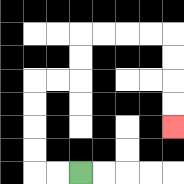{'start': '[3, 7]', 'end': '[7, 5]', 'path_directions': 'L,L,U,U,U,U,R,R,U,U,R,R,R,R,D,D,D,D', 'path_coordinates': '[[3, 7], [2, 7], [1, 7], [1, 6], [1, 5], [1, 4], [1, 3], [2, 3], [3, 3], [3, 2], [3, 1], [4, 1], [5, 1], [6, 1], [7, 1], [7, 2], [7, 3], [7, 4], [7, 5]]'}